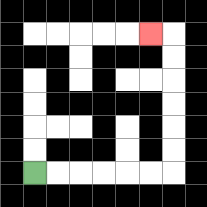{'start': '[1, 7]', 'end': '[6, 1]', 'path_directions': 'R,R,R,R,R,R,U,U,U,U,U,U,L', 'path_coordinates': '[[1, 7], [2, 7], [3, 7], [4, 7], [5, 7], [6, 7], [7, 7], [7, 6], [7, 5], [7, 4], [7, 3], [7, 2], [7, 1], [6, 1]]'}